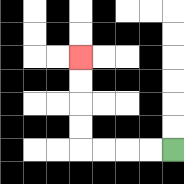{'start': '[7, 6]', 'end': '[3, 2]', 'path_directions': 'L,L,L,L,U,U,U,U', 'path_coordinates': '[[7, 6], [6, 6], [5, 6], [4, 6], [3, 6], [3, 5], [3, 4], [3, 3], [3, 2]]'}